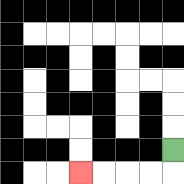{'start': '[7, 6]', 'end': '[3, 7]', 'path_directions': 'D,L,L,L,L', 'path_coordinates': '[[7, 6], [7, 7], [6, 7], [5, 7], [4, 7], [3, 7]]'}